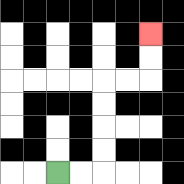{'start': '[2, 7]', 'end': '[6, 1]', 'path_directions': 'R,R,U,U,U,U,R,R,U,U', 'path_coordinates': '[[2, 7], [3, 7], [4, 7], [4, 6], [4, 5], [4, 4], [4, 3], [5, 3], [6, 3], [6, 2], [6, 1]]'}